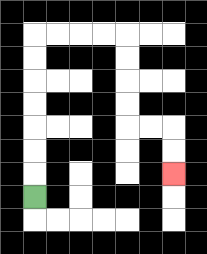{'start': '[1, 8]', 'end': '[7, 7]', 'path_directions': 'U,U,U,U,U,U,U,R,R,R,R,D,D,D,D,R,R,D,D', 'path_coordinates': '[[1, 8], [1, 7], [1, 6], [1, 5], [1, 4], [1, 3], [1, 2], [1, 1], [2, 1], [3, 1], [4, 1], [5, 1], [5, 2], [5, 3], [5, 4], [5, 5], [6, 5], [7, 5], [7, 6], [7, 7]]'}